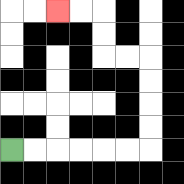{'start': '[0, 6]', 'end': '[2, 0]', 'path_directions': 'R,R,R,R,R,R,U,U,U,U,L,L,U,U,L,L', 'path_coordinates': '[[0, 6], [1, 6], [2, 6], [3, 6], [4, 6], [5, 6], [6, 6], [6, 5], [6, 4], [6, 3], [6, 2], [5, 2], [4, 2], [4, 1], [4, 0], [3, 0], [2, 0]]'}